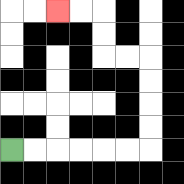{'start': '[0, 6]', 'end': '[2, 0]', 'path_directions': 'R,R,R,R,R,R,U,U,U,U,L,L,U,U,L,L', 'path_coordinates': '[[0, 6], [1, 6], [2, 6], [3, 6], [4, 6], [5, 6], [6, 6], [6, 5], [6, 4], [6, 3], [6, 2], [5, 2], [4, 2], [4, 1], [4, 0], [3, 0], [2, 0]]'}